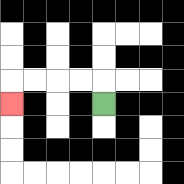{'start': '[4, 4]', 'end': '[0, 4]', 'path_directions': 'U,L,L,L,L,D', 'path_coordinates': '[[4, 4], [4, 3], [3, 3], [2, 3], [1, 3], [0, 3], [0, 4]]'}